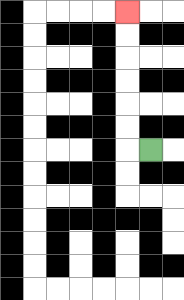{'start': '[6, 6]', 'end': '[5, 0]', 'path_directions': 'L,U,U,U,U,U,U', 'path_coordinates': '[[6, 6], [5, 6], [5, 5], [5, 4], [5, 3], [5, 2], [5, 1], [5, 0]]'}